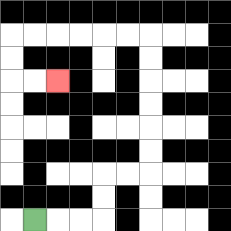{'start': '[1, 9]', 'end': '[2, 3]', 'path_directions': 'R,R,R,U,U,R,R,U,U,U,U,U,U,L,L,L,L,L,L,D,D,R,R', 'path_coordinates': '[[1, 9], [2, 9], [3, 9], [4, 9], [4, 8], [4, 7], [5, 7], [6, 7], [6, 6], [6, 5], [6, 4], [6, 3], [6, 2], [6, 1], [5, 1], [4, 1], [3, 1], [2, 1], [1, 1], [0, 1], [0, 2], [0, 3], [1, 3], [2, 3]]'}